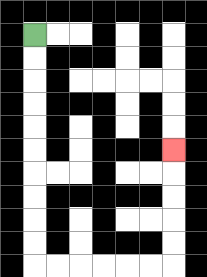{'start': '[1, 1]', 'end': '[7, 6]', 'path_directions': 'D,D,D,D,D,D,D,D,D,D,R,R,R,R,R,R,U,U,U,U,U', 'path_coordinates': '[[1, 1], [1, 2], [1, 3], [1, 4], [1, 5], [1, 6], [1, 7], [1, 8], [1, 9], [1, 10], [1, 11], [2, 11], [3, 11], [4, 11], [5, 11], [6, 11], [7, 11], [7, 10], [7, 9], [7, 8], [7, 7], [7, 6]]'}